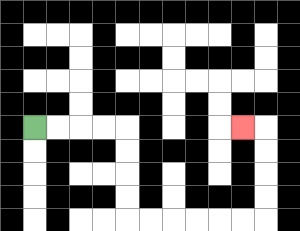{'start': '[1, 5]', 'end': '[10, 5]', 'path_directions': 'R,R,R,R,D,D,D,D,R,R,R,R,R,R,U,U,U,U,L', 'path_coordinates': '[[1, 5], [2, 5], [3, 5], [4, 5], [5, 5], [5, 6], [5, 7], [5, 8], [5, 9], [6, 9], [7, 9], [8, 9], [9, 9], [10, 9], [11, 9], [11, 8], [11, 7], [11, 6], [11, 5], [10, 5]]'}